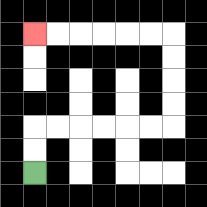{'start': '[1, 7]', 'end': '[1, 1]', 'path_directions': 'U,U,R,R,R,R,R,R,U,U,U,U,L,L,L,L,L,L', 'path_coordinates': '[[1, 7], [1, 6], [1, 5], [2, 5], [3, 5], [4, 5], [5, 5], [6, 5], [7, 5], [7, 4], [7, 3], [7, 2], [7, 1], [6, 1], [5, 1], [4, 1], [3, 1], [2, 1], [1, 1]]'}